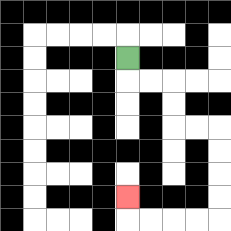{'start': '[5, 2]', 'end': '[5, 8]', 'path_directions': 'D,R,R,D,D,R,R,D,D,D,D,L,L,L,L,U', 'path_coordinates': '[[5, 2], [5, 3], [6, 3], [7, 3], [7, 4], [7, 5], [8, 5], [9, 5], [9, 6], [9, 7], [9, 8], [9, 9], [8, 9], [7, 9], [6, 9], [5, 9], [5, 8]]'}